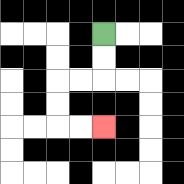{'start': '[4, 1]', 'end': '[4, 5]', 'path_directions': 'D,D,L,L,D,D,R,R', 'path_coordinates': '[[4, 1], [4, 2], [4, 3], [3, 3], [2, 3], [2, 4], [2, 5], [3, 5], [4, 5]]'}